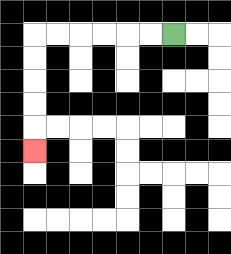{'start': '[7, 1]', 'end': '[1, 6]', 'path_directions': 'L,L,L,L,L,L,D,D,D,D,D', 'path_coordinates': '[[7, 1], [6, 1], [5, 1], [4, 1], [3, 1], [2, 1], [1, 1], [1, 2], [1, 3], [1, 4], [1, 5], [1, 6]]'}